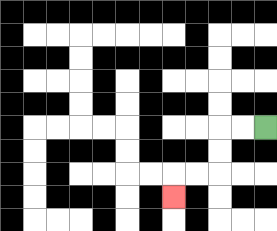{'start': '[11, 5]', 'end': '[7, 8]', 'path_directions': 'L,L,D,D,L,L,D', 'path_coordinates': '[[11, 5], [10, 5], [9, 5], [9, 6], [9, 7], [8, 7], [7, 7], [7, 8]]'}